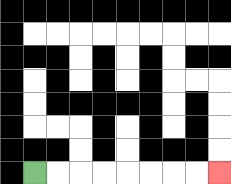{'start': '[1, 7]', 'end': '[9, 7]', 'path_directions': 'R,R,R,R,R,R,R,R', 'path_coordinates': '[[1, 7], [2, 7], [3, 7], [4, 7], [5, 7], [6, 7], [7, 7], [8, 7], [9, 7]]'}